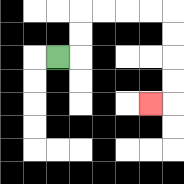{'start': '[2, 2]', 'end': '[6, 4]', 'path_directions': 'R,U,U,R,R,R,R,D,D,D,D,L', 'path_coordinates': '[[2, 2], [3, 2], [3, 1], [3, 0], [4, 0], [5, 0], [6, 0], [7, 0], [7, 1], [7, 2], [7, 3], [7, 4], [6, 4]]'}